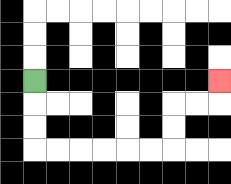{'start': '[1, 3]', 'end': '[9, 3]', 'path_directions': 'D,D,D,R,R,R,R,R,R,U,U,R,R,U', 'path_coordinates': '[[1, 3], [1, 4], [1, 5], [1, 6], [2, 6], [3, 6], [4, 6], [5, 6], [6, 6], [7, 6], [7, 5], [7, 4], [8, 4], [9, 4], [9, 3]]'}